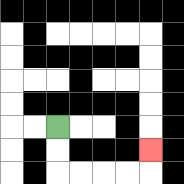{'start': '[2, 5]', 'end': '[6, 6]', 'path_directions': 'D,D,R,R,R,R,U', 'path_coordinates': '[[2, 5], [2, 6], [2, 7], [3, 7], [4, 7], [5, 7], [6, 7], [6, 6]]'}